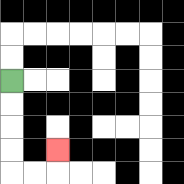{'start': '[0, 3]', 'end': '[2, 6]', 'path_directions': 'D,D,D,D,R,R,U', 'path_coordinates': '[[0, 3], [0, 4], [0, 5], [0, 6], [0, 7], [1, 7], [2, 7], [2, 6]]'}